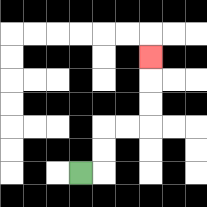{'start': '[3, 7]', 'end': '[6, 2]', 'path_directions': 'R,U,U,R,R,U,U,U', 'path_coordinates': '[[3, 7], [4, 7], [4, 6], [4, 5], [5, 5], [6, 5], [6, 4], [6, 3], [6, 2]]'}